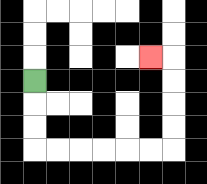{'start': '[1, 3]', 'end': '[6, 2]', 'path_directions': 'D,D,D,R,R,R,R,R,R,U,U,U,U,L', 'path_coordinates': '[[1, 3], [1, 4], [1, 5], [1, 6], [2, 6], [3, 6], [4, 6], [5, 6], [6, 6], [7, 6], [7, 5], [7, 4], [7, 3], [7, 2], [6, 2]]'}